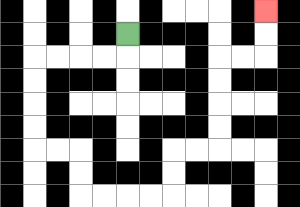{'start': '[5, 1]', 'end': '[11, 0]', 'path_directions': 'D,L,L,L,L,D,D,D,D,R,R,D,D,R,R,R,R,U,U,R,R,U,U,U,U,R,R,U,U', 'path_coordinates': '[[5, 1], [5, 2], [4, 2], [3, 2], [2, 2], [1, 2], [1, 3], [1, 4], [1, 5], [1, 6], [2, 6], [3, 6], [3, 7], [3, 8], [4, 8], [5, 8], [6, 8], [7, 8], [7, 7], [7, 6], [8, 6], [9, 6], [9, 5], [9, 4], [9, 3], [9, 2], [10, 2], [11, 2], [11, 1], [11, 0]]'}